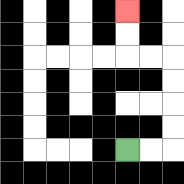{'start': '[5, 6]', 'end': '[5, 0]', 'path_directions': 'R,R,U,U,U,U,L,L,U,U', 'path_coordinates': '[[5, 6], [6, 6], [7, 6], [7, 5], [7, 4], [7, 3], [7, 2], [6, 2], [5, 2], [5, 1], [5, 0]]'}